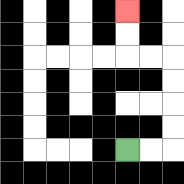{'start': '[5, 6]', 'end': '[5, 0]', 'path_directions': 'R,R,U,U,U,U,L,L,U,U', 'path_coordinates': '[[5, 6], [6, 6], [7, 6], [7, 5], [7, 4], [7, 3], [7, 2], [6, 2], [5, 2], [5, 1], [5, 0]]'}